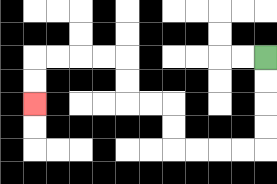{'start': '[11, 2]', 'end': '[1, 4]', 'path_directions': 'D,D,D,D,L,L,L,L,U,U,L,L,U,U,L,L,L,L,D,D', 'path_coordinates': '[[11, 2], [11, 3], [11, 4], [11, 5], [11, 6], [10, 6], [9, 6], [8, 6], [7, 6], [7, 5], [7, 4], [6, 4], [5, 4], [5, 3], [5, 2], [4, 2], [3, 2], [2, 2], [1, 2], [1, 3], [1, 4]]'}